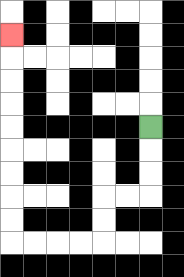{'start': '[6, 5]', 'end': '[0, 1]', 'path_directions': 'D,D,D,L,L,D,D,L,L,L,L,U,U,U,U,U,U,U,U,U', 'path_coordinates': '[[6, 5], [6, 6], [6, 7], [6, 8], [5, 8], [4, 8], [4, 9], [4, 10], [3, 10], [2, 10], [1, 10], [0, 10], [0, 9], [0, 8], [0, 7], [0, 6], [0, 5], [0, 4], [0, 3], [0, 2], [0, 1]]'}